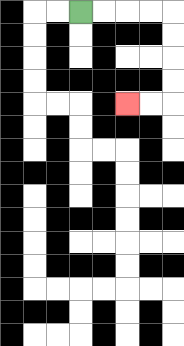{'start': '[3, 0]', 'end': '[5, 4]', 'path_directions': 'R,R,R,R,D,D,D,D,L,L', 'path_coordinates': '[[3, 0], [4, 0], [5, 0], [6, 0], [7, 0], [7, 1], [7, 2], [7, 3], [7, 4], [6, 4], [5, 4]]'}